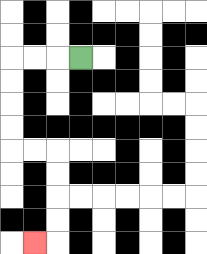{'start': '[3, 2]', 'end': '[1, 10]', 'path_directions': 'L,L,L,D,D,D,D,R,R,D,D,D,D,L', 'path_coordinates': '[[3, 2], [2, 2], [1, 2], [0, 2], [0, 3], [0, 4], [0, 5], [0, 6], [1, 6], [2, 6], [2, 7], [2, 8], [2, 9], [2, 10], [1, 10]]'}